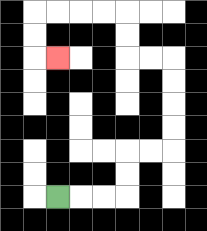{'start': '[2, 8]', 'end': '[2, 2]', 'path_directions': 'R,R,R,U,U,R,R,U,U,U,U,L,L,U,U,L,L,L,L,D,D,R', 'path_coordinates': '[[2, 8], [3, 8], [4, 8], [5, 8], [5, 7], [5, 6], [6, 6], [7, 6], [7, 5], [7, 4], [7, 3], [7, 2], [6, 2], [5, 2], [5, 1], [5, 0], [4, 0], [3, 0], [2, 0], [1, 0], [1, 1], [1, 2], [2, 2]]'}